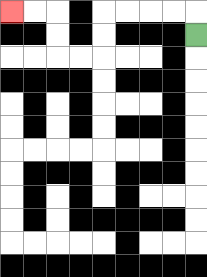{'start': '[8, 1]', 'end': '[0, 0]', 'path_directions': 'U,L,L,L,L,D,D,L,L,U,U,L,L', 'path_coordinates': '[[8, 1], [8, 0], [7, 0], [6, 0], [5, 0], [4, 0], [4, 1], [4, 2], [3, 2], [2, 2], [2, 1], [2, 0], [1, 0], [0, 0]]'}